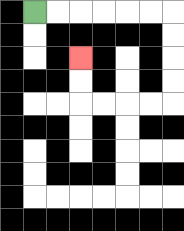{'start': '[1, 0]', 'end': '[3, 2]', 'path_directions': 'R,R,R,R,R,R,D,D,D,D,L,L,L,L,U,U', 'path_coordinates': '[[1, 0], [2, 0], [3, 0], [4, 0], [5, 0], [6, 0], [7, 0], [7, 1], [7, 2], [7, 3], [7, 4], [6, 4], [5, 4], [4, 4], [3, 4], [3, 3], [3, 2]]'}